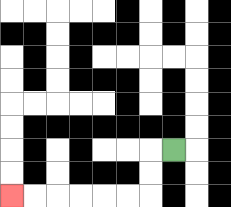{'start': '[7, 6]', 'end': '[0, 8]', 'path_directions': 'L,D,D,L,L,L,L,L,L', 'path_coordinates': '[[7, 6], [6, 6], [6, 7], [6, 8], [5, 8], [4, 8], [3, 8], [2, 8], [1, 8], [0, 8]]'}